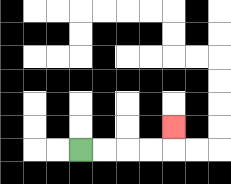{'start': '[3, 6]', 'end': '[7, 5]', 'path_directions': 'R,R,R,R,U', 'path_coordinates': '[[3, 6], [4, 6], [5, 6], [6, 6], [7, 6], [7, 5]]'}